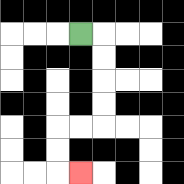{'start': '[3, 1]', 'end': '[3, 7]', 'path_directions': 'R,D,D,D,D,L,L,D,D,R', 'path_coordinates': '[[3, 1], [4, 1], [4, 2], [4, 3], [4, 4], [4, 5], [3, 5], [2, 5], [2, 6], [2, 7], [3, 7]]'}